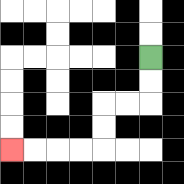{'start': '[6, 2]', 'end': '[0, 6]', 'path_directions': 'D,D,L,L,D,D,L,L,L,L', 'path_coordinates': '[[6, 2], [6, 3], [6, 4], [5, 4], [4, 4], [4, 5], [4, 6], [3, 6], [2, 6], [1, 6], [0, 6]]'}